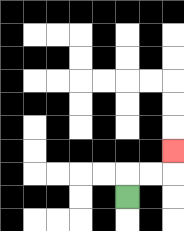{'start': '[5, 8]', 'end': '[7, 6]', 'path_directions': 'U,R,R,U', 'path_coordinates': '[[5, 8], [5, 7], [6, 7], [7, 7], [7, 6]]'}